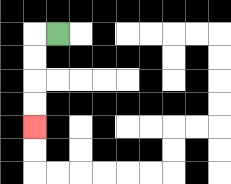{'start': '[2, 1]', 'end': '[1, 5]', 'path_directions': 'L,D,D,D,D', 'path_coordinates': '[[2, 1], [1, 1], [1, 2], [1, 3], [1, 4], [1, 5]]'}